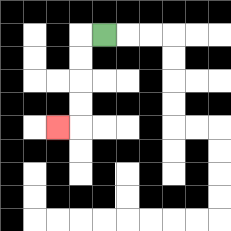{'start': '[4, 1]', 'end': '[2, 5]', 'path_directions': 'L,D,D,D,D,L', 'path_coordinates': '[[4, 1], [3, 1], [3, 2], [3, 3], [3, 4], [3, 5], [2, 5]]'}